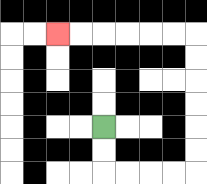{'start': '[4, 5]', 'end': '[2, 1]', 'path_directions': 'D,D,R,R,R,R,U,U,U,U,U,U,L,L,L,L,L,L', 'path_coordinates': '[[4, 5], [4, 6], [4, 7], [5, 7], [6, 7], [7, 7], [8, 7], [8, 6], [8, 5], [8, 4], [8, 3], [8, 2], [8, 1], [7, 1], [6, 1], [5, 1], [4, 1], [3, 1], [2, 1]]'}